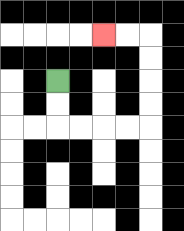{'start': '[2, 3]', 'end': '[4, 1]', 'path_directions': 'D,D,R,R,R,R,U,U,U,U,L,L', 'path_coordinates': '[[2, 3], [2, 4], [2, 5], [3, 5], [4, 5], [5, 5], [6, 5], [6, 4], [6, 3], [6, 2], [6, 1], [5, 1], [4, 1]]'}